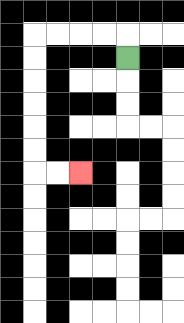{'start': '[5, 2]', 'end': '[3, 7]', 'path_directions': 'U,L,L,L,L,D,D,D,D,D,D,R,R', 'path_coordinates': '[[5, 2], [5, 1], [4, 1], [3, 1], [2, 1], [1, 1], [1, 2], [1, 3], [1, 4], [1, 5], [1, 6], [1, 7], [2, 7], [3, 7]]'}